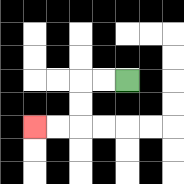{'start': '[5, 3]', 'end': '[1, 5]', 'path_directions': 'L,L,D,D,L,L', 'path_coordinates': '[[5, 3], [4, 3], [3, 3], [3, 4], [3, 5], [2, 5], [1, 5]]'}